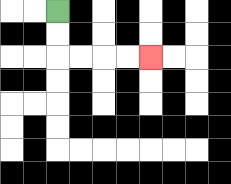{'start': '[2, 0]', 'end': '[6, 2]', 'path_directions': 'D,D,R,R,R,R', 'path_coordinates': '[[2, 0], [2, 1], [2, 2], [3, 2], [4, 2], [5, 2], [6, 2]]'}